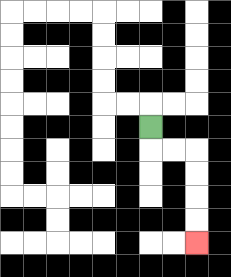{'start': '[6, 5]', 'end': '[8, 10]', 'path_directions': 'D,R,R,D,D,D,D', 'path_coordinates': '[[6, 5], [6, 6], [7, 6], [8, 6], [8, 7], [8, 8], [8, 9], [8, 10]]'}